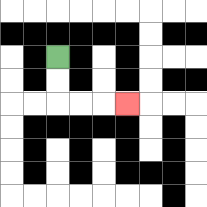{'start': '[2, 2]', 'end': '[5, 4]', 'path_directions': 'D,D,R,R,R', 'path_coordinates': '[[2, 2], [2, 3], [2, 4], [3, 4], [4, 4], [5, 4]]'}